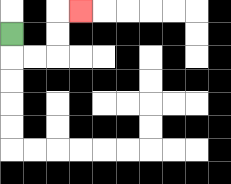{'start': '[0, 1]', 'end': '[3, 0]', 'path_directions': 'D,R,R,U,U,R', 'path_coordinates': '[[0, 1], [0, 2], [1, 2], [2, 2], [2, 1], [2, 0], [3, 0]]'}